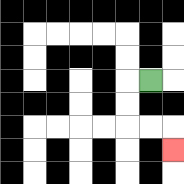{'start': '[6, 3]', 'end': '[7, 6]', 'path_directions': 'L,D,D,R,R,D', 'path_coordinates': '[[6, 3], [5, 3], [5, 4], [5, 5], [6, 5], [7, 5], [7, 6]]'}